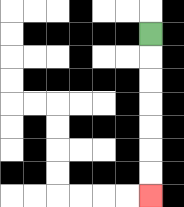{'start': '[6, 1]', 'end': '[6, 8]', 'path_directions': 'D,D,D,D,D,D,D', 'path_coordinates': '[[6, 1], [6, 2], [6, 3], [6, 4], [6, 5], [6, 6], [6, 7], [6, 8]]'}